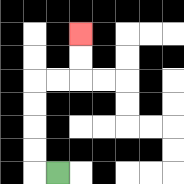{'start': '[2, 7]', 'end': '[3, 1]', 'path_directions': 'L,U,U,U,U,R,R,U,U', 'path_coordinates': '[[2, 7], [1, 7], [1, 6], [1, 5], [1, 4], [1, 3], [2, 3], [3, 3], [3, 2], [3, 1]]'}